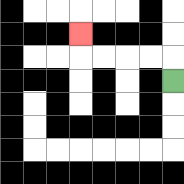{'start': '[7, 3]', 'end': '[3, 1]', 'path_directions': 'U,L,L,L,L,U', 'path_coordinates': '[[7, 3], [7, 2], [6, 2], [5, 2], [4, 2], [3, 2], [3, 1]]'}